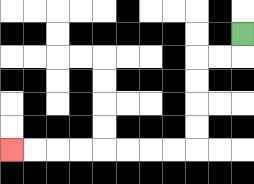{'start': '[10, 1]', 'end': '[0, 6]', 'path_directions': 'D,L,L,D,D,D,D,L,L,L,L,L,L,L,L', 'path_coordinates': '[[10, 1], [10, 2], [9, 2], [8, 2], [8, 3], [8, 4], [8, 5], [8, 6], [7, 6], [6, 6], [5, 6], [4, 6], [3, 6], [2, 6], [1, 6], [0, 6]]'}